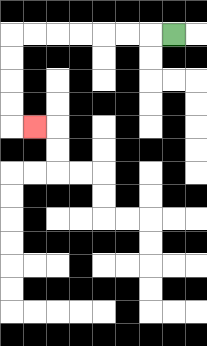{'start': '[7, 1]', 'end': '[1, 5]', 'path_directions': 'L,L,L,L,L,L,L,D,D,D,D,R', 'path_coordinates': '[[7, 1], [6, 1], [5, 1], [4, 1], [3, 1], [2, 1], [1, 1], [0, 1], [0, 2], [0, 3], [0, 4], [0, 5], [1, 5]]'}